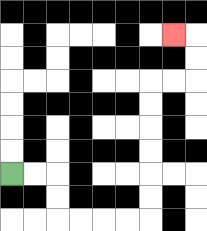{'start': '[0, 7]', 'end': '[7, 1]', 'path_directions': 'R,R,D,D,R,R,R,R,U,U,U,U,U,U,R,R,U,U,L', 'path_coordinates': '[[0, 7], [1, 7], [2, 7], [2, 8], [2, 9], [3, 9], [4, 9], [5, 9], [6, 9], [6, 8], [6, 7], [6, 6], [6, 5], [6, 4], [6, 3], [7, 3], [8, 3], [8, 2], [8, 1], [7, 1]]'}